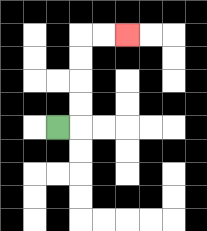{'start': '[2, 5]', 'end': '[5, 1]', 'path_directions': 'R,U,U,U,U,R,R', 'path_coordinates': '[[2, 5], [3, 5], [3, 4], [3, 3], [3, 2], [3, 1], [4, 1], [5, 1]]'}